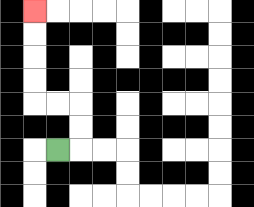{'start': '[2, 6]', 'end': '[1, 0]', 'path_directions': 'R,U,U,L,L,U,U,U,U', 'path_coordinates': '[[2, 6], [3, 6], [3, 5], [3, 4], [2, 4], [1, 4], [1, 3], [1, 2], [1, 1], [1, 0]]'}